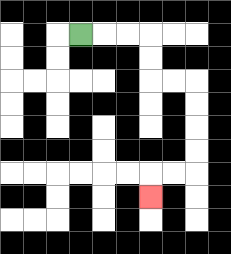{'start': '[3, 1]', 'end': '[6, 8]', 'path_directions': 'R,R,R,D,D,R,R,D,D,D,D,L,L,D', 'path_coordinates': '[[3, 1], [4, 1], [5, 1], [6, 1], [6, 2], [6, 3], [7, 3], [8, 3], [8, 4], [8, 5], [8, 6], [8, 7], [7, 7], [6, 7], [6, 8]]'}